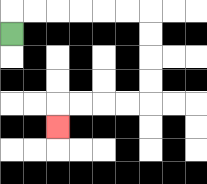{'start': '[0, 1]', 'end': '[2, 5]', 'path_directions': 'U,R,R,R,R,R,R,D,D,D,D,L,L,L,L,D', 'path_coordinates': '[[0, 1], [0, 0], [1, 0], [2, 0], [3, 0], [4, 0], [5, 0], [6, 0], [6, 1], [6, 2], [6, 3], [6, 4], [5, 4], [4, 4], [3, 4], [2, 4], [2, 5]]'}